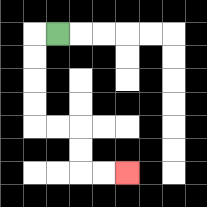{'start': '[2, 1]', 'end': '[5, 7]', 'path_directions': 'L,D,D,D,D,R,R,D,D,R,R', 'path_coordinates': '[[2, 1], [1, 1], [1, 2], [1, 3], [1, 4], [1, 5], [2, 5], [3, 5], [3, 6], [3, 7], [4, 7], [5, 7]]'}